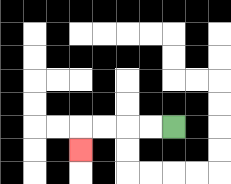{'start': '[7, 5]', 'end': '[3, 6]', 'path_directions': 'L,L,L,L,D', 'path_coordinates': '[[7, 5], [6, 5], [5, 5], [4, 5], [3, 5], [3, 6]]'}